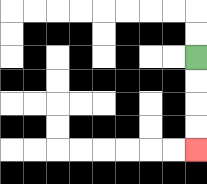{'start': '[8, 2]', 'end': '[8, 6]', 'path_directions': 'D,D,D,D', 'path_coordinates': '[[8, 2], [8, 3], [8, 4], [8, 5], [8, 6]]'}